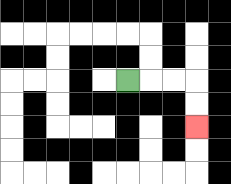{'start': '[5, 3]', 'end': '[8, 5]', 'path_directions': 'R,R,R,D,D', 'path_coordinates': '[[5, 3], [6, 3], [7, 3], [8, 3], [8, 4], [8, 5]]'}